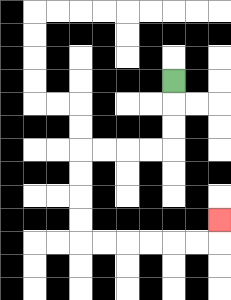{'start': '[7, 3]', 'end': '[9, 9]', 'path_directions': 'D,D,D,L,L,L,L,D,D,D,D,R,R,R,R,R,R,U', 'path_coordinates': '[[7, 3], [7, 4], [7, 5], [7, 6], [6, 6], [5, 6], [4, 6], [3, 6], [3, 7], [3, 8], [3, 9], [3, 10], [4, 10], [5, 10], [6, 10], [7, 10], [8, 10], [9, 10], [9, 9]]'}